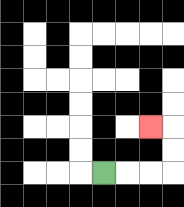{'start': '[4, 7]', 'end': '[6, 5]', 'path_directions': 'R,R,R,U,U,L', 'path_coordinates': '[[4, 7], [5, 7], [6, 7], [7, 7], [7, 6], [7, 5], [6, 5]]'}